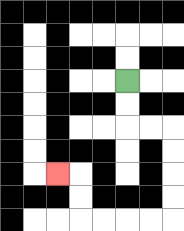{'start': '[5, 3]', 'end': '[2, 7]', 'path_directions': 'D,D,R,R,D,D,D,D,L,L,L,L,U,U,L', 'path_coordinates': '[[5, 3], [5, 4], [5, 5], [6, 5], [7, 5], [7, 6], [7, 7], [7, 8], [7, 9], [6, 9], [5, 9], [4, 9], [3, 9], [3, 8], [3, 7], [2, 7]]'}